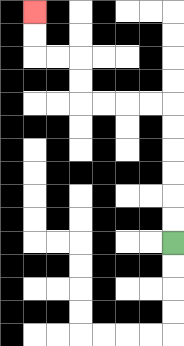{'start': '[7, 10]', 'end': '[1, 0]', 'path_directions': 'U,U,U,U,U,U,L,L,L,L,U,U,L,L,U,U', 'path_coordinates': '[[7, 10], [7, 9], [7, 8], [7, 7], [7, 6], [7, 5], [7, 4], [6, 4], [5, 4], [4, 4], [3, 4], [3, 3], [3, 2], [2, 2], [1, 2], [1, 1], [1, 0]]'}